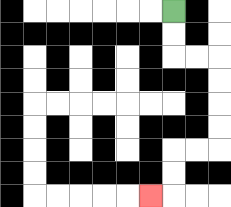{'start': '[7, 0]', 'end': '[6, 8]', 'path_directions': 'D,D,R,R,D,D,D,D,L,L,D,D,L', 'path_coordinates': '[[7, 0], [7, 1], [7, 2], [8, 2], [9, 2], [9, 3], [9, 4], [9, 5], [9, 6], [8, 6], [7, 6], [7, 7], [7, 8], [6, 8]]'}